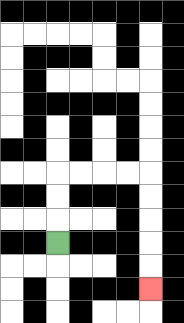{'start': '[2, 10]', 'end': '[6, 12]', 'path_directions': 'U,U,U,R,R,R,R,D,D,D,D,D', 'path_coordinates': '[[2, 10], [2, 9], [2, 8], [2, 7], [3, 7], [4, 7], [5, 7], [6, 7], [6, 8], [6, 9], [6, 10], [6, 11], [6, 12]]'}